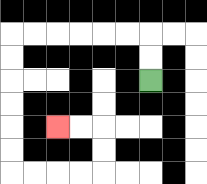{'start': '[6, 3]', 'end': '[2, 5]', 'path_directions': 'U,U,L,L,L,L,L,L,D,D,D,D,D,D,R,R,R,R,U,U,L,L', 'path_coordinates': '[[6, 3], [6, 2], [6, 1], [5, 1], [4, 1], [3, 1], [2, 1], [1, 1], [0, 1], [0, 2], [0, 3], [0, 4], [0, 5], [0, 6], [0, 7], [1, 7], [2, 7], [3, 7], [4, 7], [4, 6], [4, 5], [3, 5], [2, 5]]'}